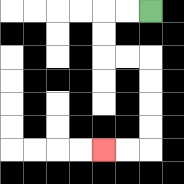{'start': '[6, 0]', 'end': '[4, 6]', 'path_directions': 'L,L,D,D,R,R,D,D,D,D,L,L', 'path_coordinates': '[[6, 0], [5, 0], [4, 0], [4, 1], [4, 2], [5, 2], [6, 2], [6, 3], [6, 4], [6, 5], [6, 6], [5, 6], [4, 6]]'}